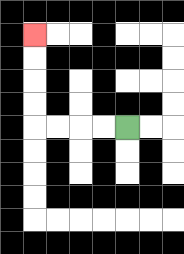{'start': '[5, 5]', 'end': '[1, 1]', 'path_directions': 'L,L,L,L,U,U,U,U', 'path_coordinates': '[[5, 5], [4, 5], [3, 5], [2, 5], [1, 5], [1, 4], [1, 3], [1, 2], [1, 1]]'}